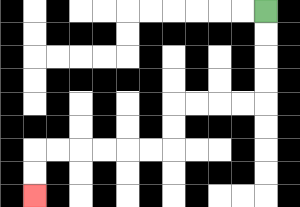{'start': '[11, 0]', 'end': '[1, 8]', 'path_directions': 'D,D,D,D,L,L,L,L,D,D,L,L,L,L,L,L,D,D', 'path_coordinates': '[[11, 0], [11, 1], [11, 2], [11, 3], [11, 4], [10, 4], [9, 4], [8, 4], [7, 4], [7, 5], [7, 6], [6, 6], [5, 6], [4, 6], [3, 6], [2, 6], [1, 6], [1, 7], [1, 8]]'}